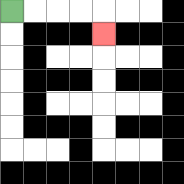{'start': '[0, 0]', 'end': '[4, 1]', 'path_directions': 'R,R,R,R,D', 'path_coordinates': '[[0, 0], [1, 0], [2, 0], [3, 0], [4, 0], [4, 1]]'}